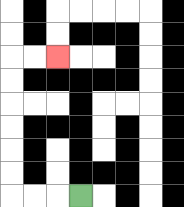{'start': '[3, 8]', 'end': '[2, 2]', 'path_directions': 'L,L,L,U,U,U,U,U,U,R,R', 'path_coordinates': '[[3, 8], [2, 8], [1, 8], [0, 8], [0, 7], [0, 6], [0, 5], [0, 4], [0, 3], [0, 2], [1, 2], [2, 2]]'}